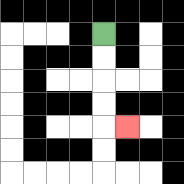{'start': '[4, 1]', 'end': '[5, 5]', 'path_directions': 'D,D,D,D,R', 'path_coordinates': '[[4, 1], [4, 2], [4, 3], [4, 4], [4, 5], [5, 5]]'}